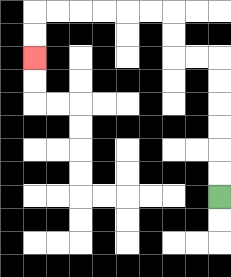{'start': '[9, 8]', 'end': '[1, 2]', 'path_directions': 'U,U,U,U,U,U,L,L,U,U,L,L,L,L,L,L,D,D', 'path_coordinates': '[[9, 8], [9, 7], [9, 6], [9, 5], [9, 4], [9, 3], [9, 2], [8, 2], [7, 2], [7, 1], [7, 0], [6, 0], [5, 0], [4, 0], [3, 0], [2, 0], [1, 0], [1, 1], [1, 2]]'}